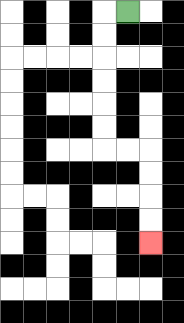{'start': '[5, 0]', 'end': '[6, 10]', 'path_directions': 'L,D,D,D,D,D,D,R,R,D,D,D,D', 'path_coordinates': '[[5, 0], [4, 0], [4, 1], [4, 2], [4, 3], [4, 4], [4, 5], [4, 6], [5, 6], [6, 6], [6, 7], [6, 8], [6, 9], [6, 10]]'}